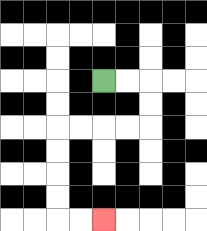{'start': '[4, 3]', 'end': '[4, 9]', 'path_directions': 'R,R,D,D,L,L,L,L,D,D,D,D,R,R', 'path_coordinates': '[[4, 3], [5, 3], [6, 3], [6, 4], [6, 5], [5, 5], [4, 5], [3, 5], [2, 5], [2, 6], [2, 7], [2, 8], [2, 9], [3, 9], [4, 9]]'}